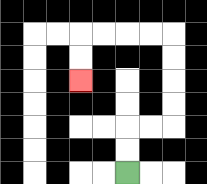{'start': '[5, 7]', 'end': '[3, 3]', 'path_directions': 'U,U,R,R,U,U,U,U,L,L,L,L,D,D', 'path_coordinates': '[[5, 7], [5, 6], [5, 5], [6, 5], [7, 5], [7, 4], [7, 3], [7, 2], [7, 1], [6, 1], [5, 1], [4, 1], [3, 1], [3, 2], [3, 3]]'}